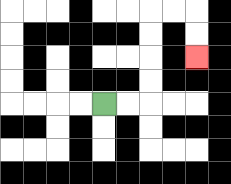{'start': '[4, 4]', 'end': '[8, 2]', 'path_directions': 'R,R,U,U,U,U,R,R,D,D', 'path_coordinates': '[[4, 4], [5, 4], [6, 4], [6, 3], [6, 2], [6, 1], [6, 0], [7, 0], [8, 0], [8, 1], [8, 2]]'}